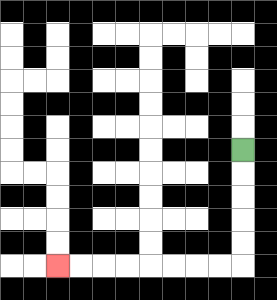{'start': '[10, 6]', 'end': '[2, 11]', 'path_directions': 'D,D,D,D,D,L,L,L,L,L,L,L,L', 'path_coordinates': '[[10, 6], [10, 7], [10, 8], [10, 9], [10, 10], [10, 11], [9, 11], [8, 11], [7, 11], [6, 11], [5, 11], [4, 11], [3, 11], [2, 11]]'}